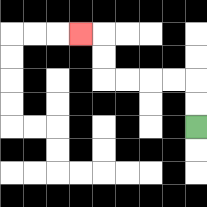{'start': '[8, 5]', 'end': '[3, 1]', 'path_directions': 'U,U,L,L,L,L,U,U,L', 'path_coordinates': '[[8, 5], [8, 4], [8, 3], [7, 3], [6, 3], [5, 3], [4, 3], [4, 2], [4, 1], [3, 1]]'}